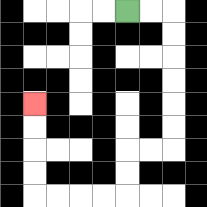{'start': '[5, 0]', 'end': '[1, 4]', 'path_directions': 'R,R,D,D,D,D,D,D,L,L,D,D,L,L,L,L,U,U,U,U', 'path_coordinates': '[[5, 0], [6, 0], [7, 0], [7, 1], [7, 2], [7, 3], [7, 4], [7, 5], [7, 6], [6, 6], [5, 6], [5, 7], [5, 8], [4, 8], [3, 8], [2, 8], [1, 8], [1, 7], [1, 6], [1, 5], [1, 4]]'}